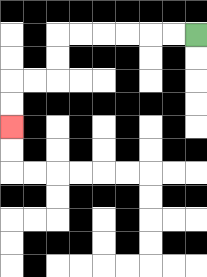{'start': '[8, 1]', 'end': '[0, 5]', 'path_directions': 'L,L,L,L,L,L,D,D,L,L,D,D', 'path_coordinates': '[[8, 1], [7, 1], [6, 1], [5, 1], [4, 1], [3, 1], [2, 1], [2, 2], [2, 3], [1, 3], [0, 3], [0, 4], [0, 5]]'}